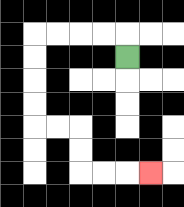{'start': '[5, 2]', 'end': '[6, 7]', 'path_directions': 'U,L,L,L,L,D,D,D,D,R,R,D,D,R,R,R', 'path_coordinates': '[[5, 2], [5, 1], [4, 1], [3, 1], [2, 1], [1, 1], [1, 2], [1, 3], [1, 4], [1, 5], [2, 5], [3, 5], [3, 6], [3, 7], [4, 7], [5, 7], [6, 7]]'}